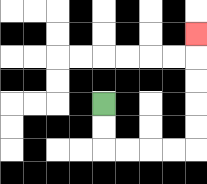{'start': '[4, 4]', 'end': '[8, 1]', 'path_directions': 'D,D,R,R,R,R,U,U,U,U,U', 'path_coordinates': '[[4, 4], [4, 5], [4, 6], [5, 6], [6, 6], [7, 6], [8, 6], [8, 5], [8, 4], [8, 3], [8, 2], [8, 1]]'}